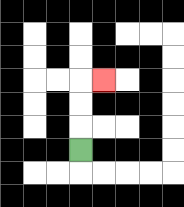{'start': '[3, 6]', 'end': '[4, 3]', 'path_directions': 'U,U,U,R', 'path_coordinates': '[[3, 6], [3, 5], [3, 4], [3, 3], [4, 3]]'}